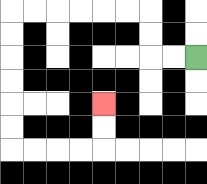{'start': '[8, 2]', 'end': '[4, 4]', 'path_directions': 'L,L,U,U,L,L,L,L,L,L,D,D,D,D,D,D,R,R,R,R,U,U', 'path_coordinates': '[[8, 2], [7, 2], [6, 2], [6, 1], [6, 0], [5, 0], [4, 0], [3, 0], [2, 0], [1, 0], [0, 0], [0, 1], [0, 2], [0, 3], [0, 4], [0, 5], [0, 6], [1, 6], [2, 6], [3, 6], [4, 6], [4, 5], [4, 4]]'}